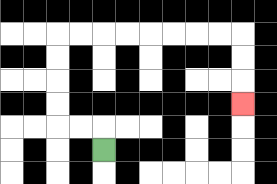{'start': '[4, 6]', 'end': '[10, 4]', 'path_directions': 'U,L,L,U,U,U,U,R,R,R,R,R,R,R,R,D,D,D', 'path_coordinates': '[[4, 6], [4, 5], [3, 5], [2, 5], [2, 4], [2, 3], [2, 2], [2, 1], [3, 1], [4, 1], [5, 1], [6, 1], [7, 1], [8, 1], [9, 1], [10, 1], [10, 2], [10, 3], [10, 4]]'}